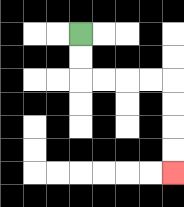{'start': '[3, 1]', 'end': '[7, 7]', 'path_directions': 'D,D,R,R,R,R,D,D,D,D', 'path_coordinates': '[[3, 1], [3, 2], [3, 3], [4, 3], [5, 3], [6, 3], [7, 3], [7, 4], [7, 5], [7, 6], [7, 7]]'}